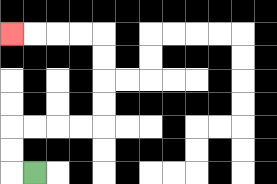{'start': '[1, 7]', 'end': '[0, 1]', 'path_directions': 'L,U,U,R,R,R,R,U,U,U,U,L,L,L,L', 'path_coordinates': '[[1, 7], [0, 7], [0, 6], [0, 5], [1, 5], [2, 5], [3, 5], [4, 5], [4, 4], [4, 3], [4, 2], [4, 1], [3, 1], [2, 1], [1, 1], [0, 1]]'}